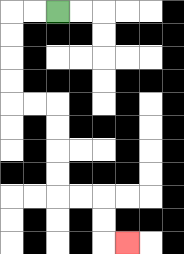{'start': '[2, 0]', 'end': '[5, 10]', 'path_directions': 'L,L,D,D,D,D,R,R,D,D,D,D,R,R,D,D,R', 'path_coordinates': '[[2, 0], [1, 0], [0, 0], [0, 1], [0, 2], [0, 3], [0, 4], [1, 4], [2, 4], [2, 5], [2, 6], [2, 7], [2, 8], [3, 8], [4, 8], [4, 9], [4, 10], [5, 10]]'}